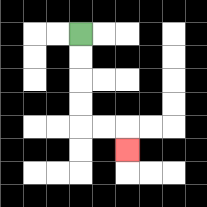{'start': '[3, 1]', 'end': '[5, 6]', 'path_directions': 'D,D,D,D,R,R,D', 'path_coordinates': '[[3, 1], [3, 2], [3, 3], [3, 4], [3, 5], [4, 5], [5, 5], [5, 6]]'}